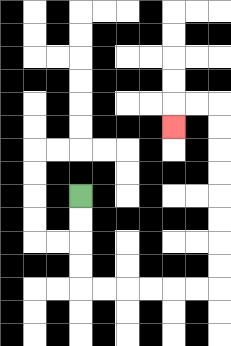{'start': '[3, 8]', 'end': '[7, 5]', 'path_directions': 'D,D,D,D,R,R,R,R,R,R,U,U,U,U,U,U,U,U,L,L,D', 'path_coordinates': '[[3, 8], [3, 9], [3, 10], [3, 11], [3, 12], [4, 12], [5, 12], [6, 12], [7, 12], [8, 12], [9, 12], [9, 11], [9, 10], [9, 9], [9, 8], [9, 7], [9, 6], [9, 5], [9, 4], [8, 4], [7, 4], [7, 5]]'}